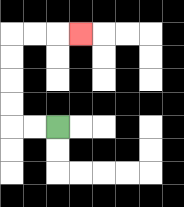{'start': '[2, 5]', 'end': '[3, 1]', 'path_directions': 'L,L,U,U,U,U,R,R,R', 'path_coordinates': '[[2, 5], [1, 5], [0, 5], [0, 4], [0, 3], [0, 2], [0, 1], [1, 1], [2, 1], [3, 1]]'}